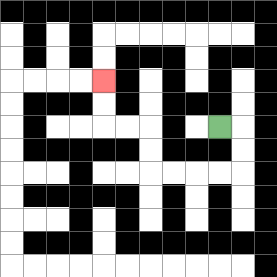{'start': '[9, 5]', 'end': '[4, 3]', 'path_directions': 'R,D,D,L,L,L,L,U,U,L,L,U,U', 'path_coordinates': '[[9, 5], [10, 5], [10, 6], [10, 7], [9, 7], [8, 7], [7, 7], [6, 7], [6, 6], [6, 5], [5, 5], [4, 5], [4, 4], [4, 3]]'}